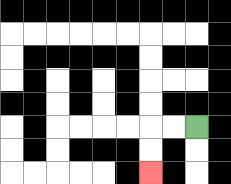{'start': '[8, 5]', 'end': '[6, 7]', 'path_directions': 'L,L,D,D', 'path_coordinates': '[[8, 5], [7, 5], [6, 5], [6, 6], [6, 7]]'}